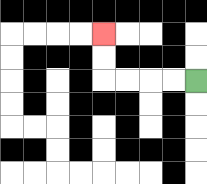{'start': '[8, 3]', 'end': '[4, 1]', 'path_directions': 'L,L,L,L,U,U', 'path_coordinates': '[[8, 3], [7, 3], [6, 3], [5, 3], [4, 3], [4, 2], [4, 1]]'}